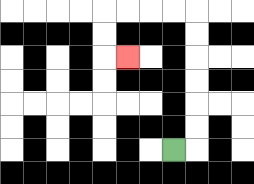{'start': '[7, 6]', 'end': '[5, 2]', 'path_directions': 'R,U,U,U,U,U,U,L,L,L,L,D,D,R', 'path_coordinates': '[[7, 6], [8, 6], [8, 5], [8, 4], [8, 3], [8, 2], [8, 1], [8, 0], [7, 0], [6, 0], [5, 0], [4, 0], [4, 1], [4, 2], [5, 2]]'}